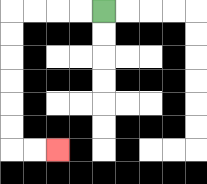{'start': '[4, 0]', 'end': '[2, 6]', 'path_directions': 'L,L,L,L,D,D,D,D,D,D,R,R', 'path_coordinates': '[[4, 0], [3, 0], [2, 0], [1, 0], [0, 0], [0, 1], [0, 2], [0, 3], [0, 4], [0, 5], [0, 6], [1, 6], [2, 6]]'}